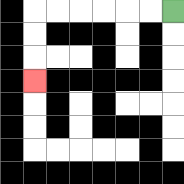{'start': '[7, 0]', 'end': '[1, 3]', 'path_directions': 'L,L,L,L,L,L,D,D,D', 'path_coordinates': '[[7, 0], [6, 0], [5, 0], [4, 0], [3, 0], [2, 0], [1, 0], [1, 1], [1, 2], [1, 3]]'}